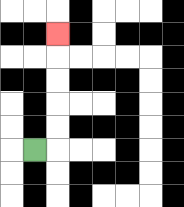{'start': '[1, 6]', 'end': '[2, 1]', 'path_directions': 'R,U,U,U,U,U', 'path_coordinates': '[[1, 6], [2, 6], [2, 5], [2, 4], [2, 3], [2, 2], [2, 1]]'}